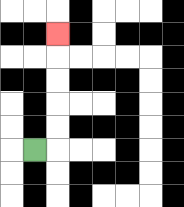{'start': '[1, 6]', 'end': '[2, 1]', 'path_directions': 'R,U,U,U,U,U', 'path_coordinates': '[[1, 6], [2, 6], [2, 5], [2, 4], [2, 3], [2, 2], [2, 1]]'}